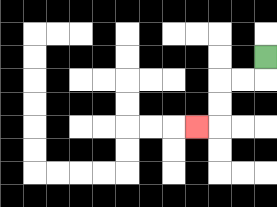{'start': '[11, 2]', 'end': '[8, 5]', 'path_directions': 'D,L,L,D,D,L', 'path_coordinates': '[[11, 2], [11, 3], [10, 3], [9, 3], [9, 4], [9, 5], [8, 5]]'}